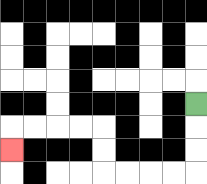{'start': '[8, 4]', 'end': '[0, 6]', 'path_directions': 'D,D,D,L,L,L,L,U,U,L,L,L,L,D', 'path_coordinates': '[[8, 4], [8, 5], [8, 6], [8, 7], [7, 7], [6, 7], [5, 7], [4, 7], [4, 6], [4, 5], [3, 5], [2, 5], [1, 5], [0, 5], [0, 6]]'}